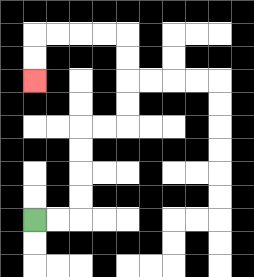{'start': '[1, 9]', 'end': '[1, 3]', 'path_directions': 'R,R,U,U,U,U,R,R,U,U,U,U,L,L,L,L,D,D', 'path_coordinates': '[[1, 9], [2, 9], [3, 9], [3, 8], [3, 7], [3, 6], [3, 5], [4, 5], [5, 5], [5, 4], [5, 3], [5, 2], [5, 1], [4, 1], [3, 1], [2, 1], [1, 1], [1, 2], [1, 3]]'}